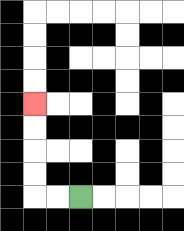{'start': '[3, 8]', 'end': '[1, 4]', 'path_directions': 'L,L,U,U,U,U', 'path_coordinates': '[[3, 8], [2, 8], [1, 8], [1, 7], [1, 6], [1, 5], [1, 4]]'}